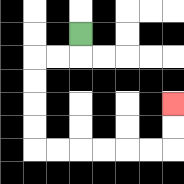{'start': '[3, 1]', 'end': '[7, 4]', 'path_directions': 'D,L,L,D,D,D,D,R,R,R,R,R,R,U,U', 'path_coordinates': '[[3, 1], [3, 2], [2, 2], [1, 2], [1, 3], [1, 4], [1, 5], [1, 6], [2, 6], [3, 6], [4, 6], [5, 6], [6, 6], [7, 6], [7, 5], [7, 4]]'}